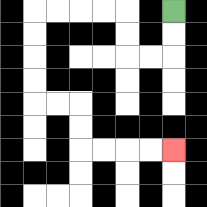{'start': '[7, 0]', 'end': '[7, 6]', 'path_directions': 'D,D,L,L,U,U,L,L,L,L,D,D,D,D,R,R,D,D,R,R,R,R', 'path_coordinates': '[[7, 0], [7, 1], [7, 2], [6, 2], [5, 2], [5, 1], [5, 0], [4, 0], [3, 0], [2, 0], [1, 0], [1, 1], [1, 2], [1, 3], [1, 4], [2, 4], [3, 4], [3, 5], [3, 6], [4, 6], [5, 6], [6, 6], [7, 6]]'}